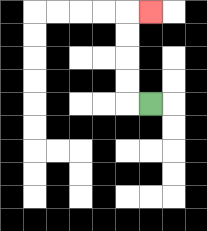{'start': '[6, 4]', 'end': '[6, 0]', 'path_directions': 'L,U,U,U,U,R', 'path_coordinates': '[[6, 4], [5, 4], [5, 3], [5, 2], [5, 1], [5, 0], [6, 0]]'}